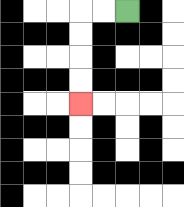{'start': '[5, 0]', 'end': '[3, 4]', 'path_directions': 'L,L,D,D,D,D', 'path_coordinates': '[[5, 0], [4, 0], [3, 0], [3, 1], [3, 2], [3, 3], [3, 4]]'}